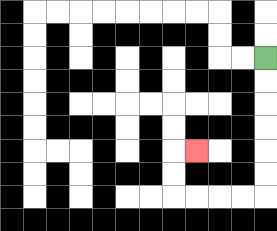{'start': '[11, 2]', 'end': '[8, 6]', 'path_directions': 'D,D,D,D,D,D,L,L,L,L,U,U,R', 'path_coordinates': '[[11, 2], [11, 3], [11, 4], [11, 5], [11, 6], [11, 7], [11, 8], [10, 8], [9, 8], [8, 8], [7, 8], [7, 7], [7, 6], [8, 6]]'}